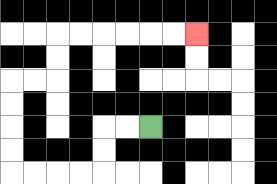{'start': '[6, 5]', 'end': '[8, 1]', 'path_directions': 'L,L,D,D,L,L,L,L,U,U,U,U,R,R,U,U,R,R,R,R,R,R', 'path_coordinates': '[[6, 5], [5, 5], [4, 5], [4, 6], [4, 7], [3, 7], [2, 7], [1, 7], [0, 7], [0, 6], [0, 5], [0, 4], [0, 3], [1, 3], [2, 3], [2, 2], [2, 1], [3, 1], [4, 1], [5, 1], [6, 1], [7, 1], [8, 1]]'}